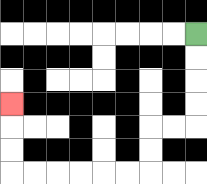{'start': '[8, 1]', 'end': '[0, 4]', 'path_directions': 'D,D,D,D,L,L,D,D,L,L,L,L,L,L,U,U,U', 'path_coordinates': '[[8, 1], [8, 2], [8, 3], [8, 4], [8, 5], [7, 5], [6, 5], [6, 6], [6, 7], [5, 7], [4, 7], [3, 7], [2, 7], [1, 7], [0, 7], [0, 6], [0, 5], [0, 4]]'}